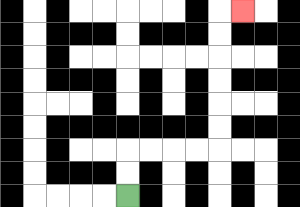{'start': '[5, 8]', 'end': '[10, 0]', 'path_directions': 'U,U,R,R,R,R,U,U,U,U,U,U,R', 'path_coordinates': '[[5, 8], [5, 7], [5, 6], [6, 6], [7, 6], [8, 6], [9, 6], [9, 5], [9, 4], [9, 3], [9, 2], [9, 1], [9, 0], [10, 0]]'}